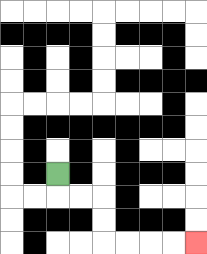{'start': '[2, 7]', 'end': '[8, 10]', 'path_directions': 'D,R,R,D,D,R,R,R,R', 'path_coordinates': '[[2, 7], [2, 8], [3, 8], [4, 8], [4, 9], [4, 10], [5, 10], [6, 10], [7, 10], [8, 10]]'}